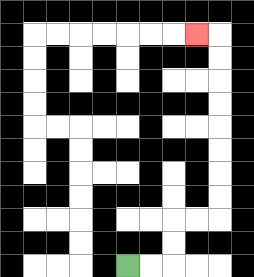{'start': '[5, 11]', 'end': '[8, 1]', 'path_directions': 'R,R,U,U,R,R,U,U,U,U,U,U,U,U,L', 'path_coordinates': '[[5, 11], [6, 11], [7, 11], [7, 10], [7, 9], [8, 9], [9, 9], [9, 8], [9, 7], [9, 6], [9, 5], [9, 4], [9, 3], [9, 2], [9, 1], [8, 1]]'}